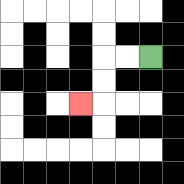{'start': '[6, 2]', 'end': '[3, 4]', 'path_directions': 'L,L,D,D,L', 'path_coordinates': '[[6, 2], [5, 2], [4, 2], [4, 3], [4, 4], [3, 4]]'}